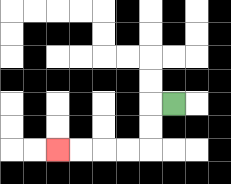{'start': '[7, 4]', 'end': '[2, 6]', 'path_directions': 'L,D,D,L,L,L,L', 'path_coordinates': '[[7, 4], [6, 4], [6, 5], [6, 6], [5, 6], [4, 6], [3, 6], [2, 6]]'}